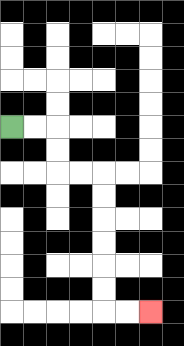{'start': '[0, 5]', 'end': '[6, 13]', 'path_directions': 'R,R,D,D,R,R,D,D,D,D,D,D,R,R', 'path_coordinates': '[[0, 5], [1, 5], [2, 5], [2, 6], [2, 7], [3, 7], [4, 7], [4, 8], [4, 9], [4, 10], [4, 11], [4, 12], [4, 13], [5, 13], [6, 13]]'}